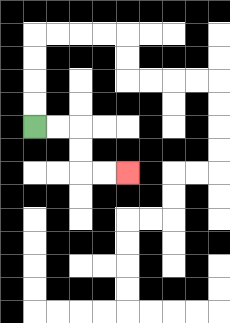{'start': '[1, 5]', 'end': '[5, 7]', 'path_directions': 'R,R,D,D,R,R', 'path_coordinates': '[[1, 5], [2, 5], [3, 5], [3, 6], [3, 7], [4, 7], [5, 7]]'}